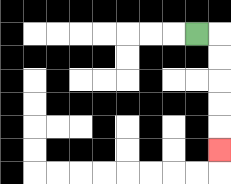{'start': '[8, 1]', 'end': '[9, 6]', 'path_directions': 'R,D,D,D,D,D', 'path_coordinates': '[[8, 1], [9, 1], [9, 2], [9, 3], [9, 4], [9, 5], [9, 6]]'}